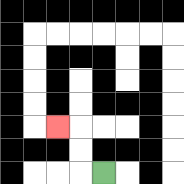{'start': '[4, 7]', 'end': '[2, 5]', 'path_directions': 'L,U,U,L', 'path_coordinates': '[[4, 7], [3, 7], [3, 6], [3, 5], [2, 5]]'}